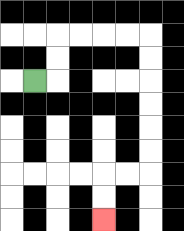{'start': '[1, 3]', 'end': '[4, 9]', 'path_directions': 'R,U,U,R,R,R,R,D,D,D,D,D,D,L,L,D,D', 'path_coordinates': '[[1, 3], [2, 3], [2, 2], [2, 1], [3, 1], [4, 1], [5, 1], [6, 1], [6, 2], [6, 3], [6, 4], [6, 5], [6, 6], [6, 7], [5, 7], [4, 7], [4, 8], [4, 9]]'}